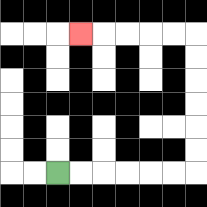{'start': '[2, 7]', 'end': '[3, 1]', 'path_directions': 'R,R,R,R,R,R,U,U,U,U,U,U,L,L,L,L,L', 'path_coordinates': '[[2, 7], [3, 7], [4, 7], [5, 7], [6, 7], [7, 7], [8, 7], [8, 6], [8, 5], [8, 4], [8, 3], [8, 2], [8, 1], [7, 1], [6, 1], [5, 1], [4, 1], [3, 1]]'}